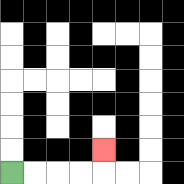{'start': '[0, 7]', 'end': '[4, 6]', 'path_directions': 'R,R,R,R,U', 'path_coordinates': '[[0, 7], [1, 7], [2, 7], [3, 7], [4, 7], [4, 6]]'}